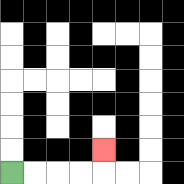{'start': '[0, 7]', 'end': '[4, 6]', 'path_directions': 'R,R,R,R,U', 'path_coordinates': '[[0, 7], [1, 7], [2, 7], [3, 7], [4, 7], [4, 6]]'}